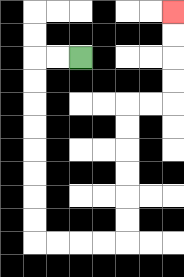{'start': '[3, 2]', 'end': '[7, 0]', 'path_directions': 'L,L,D,D,D,D,D,D,D,D,R,R,R,R,U,U,U,U,U,U,R,R,U,U,U,U', 'path_coordinates': '[[3, 2], [2, 2], [1, 2], [1, 3], [1, 4], [1, 5], [1, 6], [1, 7], [1, 8], [1, 9], [1, 10], [2, 10], [3, 10], [4, 10], [5, 10], [5, 9], [5, 8], [5, 7], [5, 6], [5, 5], [5, 4], [6, 4], [7, 4], [7, 3], [7, 2], [7, 1], [7, 0]]'}